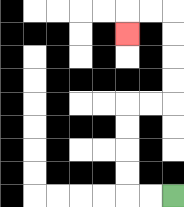{'start': '[7, 8]', 'end': '[5, 1]', 'path_directions': 'L,L,U,U,U,U,R,R,U,U,U,U,L,L,D', 'path_coordinates': '[[7, 8], [6, 8], [5, 8], [5, 7], [5, 6], [5, 5], [5, 4], [6, 4], [7, 4], [7, 3], [7, 2], [7, 1], [7, 0], [6, 0], [5, 0], [5, 1]]'}